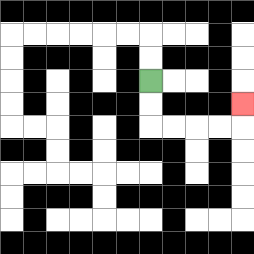{'start': '[6, 3]', 'end': '[10, 4]', 'path_directions': 'D,D,R,R,R,R,U', 'path_coordinates': '[[6, 3], [6, 4], [6, 5], [7, 5], [8, 5], [9, 5], [10, 5], [10, 4]]'}